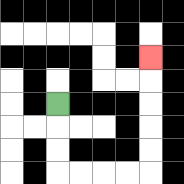{'start': '[2, 4]', 'end': '[6, 2]', 'path_directions': 'D,D,D,R,R,R,R,U,U,U,U,U', 'path_coordinates': '[[2, 4], [2, 5], [2, 6], [2, 7], [3, 7], [4, 7], [5, 7], [6, 7], [6, 6], [6, 5], [6, 4], [6, 3], [6, 2]]'}